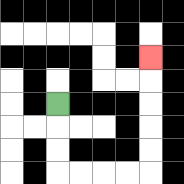{'start': '[2, 4]', 'end': '[6, 2]', 'path_directions': 'D,D,D,R,R,R,R,U,U,U,U,U', 'path_coordinates': '[[2, 4], [2, 5], [2, 6], [2, 7], [3, 7], [4, 7], [5, 7], [6, 7], [6, 6], [6, 5], [6, 4], [6, 3], [6, 2]]'}